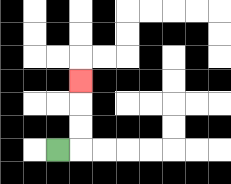{'start': '[2, 6]', 'end': '[3, 3]', 'path_directions': 'R,U,U,U', 'path_coordinates': '[[2, 6], [3, 6], [3, 5], [3, 4], [3, 3]]'}